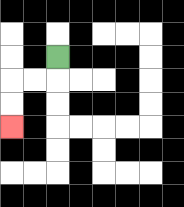{'start': '[2, 2]', 'end': '[0, 5]', 'path_directions': 'D,L,L,D,D', 'path_coordinates': '[[2, 2], [2, 3], [1, 3], [0, 3], [0, 4], [0, 5]]'}